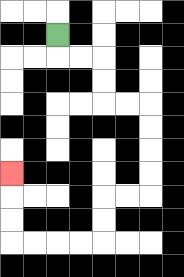{'start': '[2, 1]', 'end': '[0, 7]', 'path_directions': 'D,R,R,D,D,R,R,D,D,D,D,L,L,D,D,L,L,L,L,U,U,U', 'path_coordinates': '[[2, 1], [2, 2], [3, 2], [4, 2], [4, 3], [4, 4], [5, 4], [6, 4], [6, 5], [6, 6], [6, 7], [6, 8], [5, 8], [4, 8], [4, 9], [4, 10], [3, 10], [2, 10], [1, 10], [0, 10], [0, 9], [0, 8], [0, 7]]'}